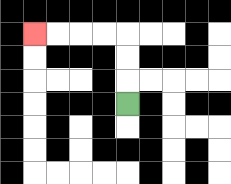{'start': '[5, 4]', 'end': '[1, 1]', 'path_directions': 'U,U,U,L,L,L,L', 'path_coordinates': '[[5, 4], [5, 3], [5, 2], [5, 1], [4, 1], [3, 1], [2, 1], [1, 1]]'}